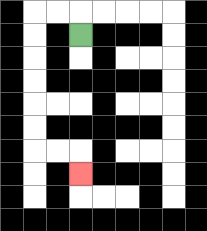{'start': '[3, 1]', 'end': '[3, 7]', 'path_directions': 'U,L,L,D,D,D,D,D,D,R,R,D', 'path_coordinates': '[[3, 1], [3, 0], [2, 0], [1, 0], [1, 1], [1, 2], [1, 3], [1, 4], [1, 5], [1, 6], [2, 6], [3, 6], [3, 7]]'}